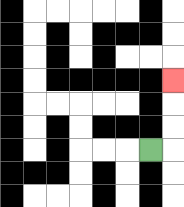{'start': '[6, 6]', 'end': '[7, 3]', 'path_directions': 'R,U,U,U', 'path_coordinates': '[[6, 6], [7, 6], [7, 5], [7, 4], [7, 3]]'}